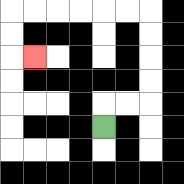{'start': '[4, 5]', 'end': '[1, 2]', 'path_directions': 'U,R,R,U,U,U,U,L,L,L,L,L,L,D,D,R', 'path_coordinates': '[[4, 5], [4, 4], [5, 4], [6, 4], [6, 3], [6, 2], [6, 1], [6, 0], [5, 0], [4, 0], [3, 0], [2, 0], [1, 0], [0, 0], [0, 1], [0, 2], [1, 2]]'}